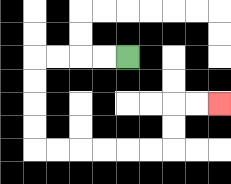{'start': '[5, 2]', 'end': '[9, 4]', 'path_directions': 'L,L,L,L,D,D,D,D,R,R,R,R,R,R,U,U,R,R', 'path_coordinates': '[[5, 2], [4, 2], [3, 2], [2, 2], [1, 2], [1, 3], [1, 4], [1, 5], [1, 6], [2, 6], [3, 6], [4, 6], [5, 6], [6, 6], [7, 6], [7, 5], [7, 4], [8, 4], [9, 4]]'}